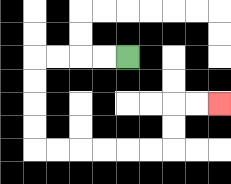{'start': '[5, 2]', 'end': '[9, 4]', 'path_directions': 'L,L,L,L,D,D,D,D,R,R,R,R,R,R,U,U,R,R', 'path_coordinates': '[[5, 2], [4, 2], [3, 2], [2, 2], [1, 2], [1, 3], [1, 4], [1, 5], [1, 6], [2, 6], [3, 6], [4, 6], [5, 6], [6, 6], [7, 6], [7, 5], [7, 4], [8, 4], [9, 4]]'}